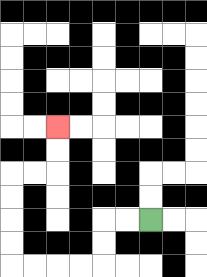{'start': '[6, 9]', 'end': '[2, 5]', 'path_directions': 'L,L,D,D,L,L,L,L,U,U,U,U,R,R,U,U', 'path_coordinates': '[[6, 9], [5, 9], [4, 9], [4, 10], [4, 11], [3, 11], [2, 11], [1, 11], [0, 11], [0, 10], [0, 9], [0, 8], [0, 7], [1, 7], [2, 7], [2, 6], [2, 5]]'}